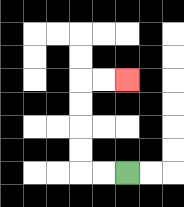{'start': '[5, 7]', 'end': '[5, 3]', 'path_directions': 'L,L,U,U,U,U,R,R', 'path_coordinates': '[[5, 7], [4, 7], [3, 7], [3, 6], [3, 5], [3, 4], [3, 3], [4, 3], [5, 3]]'}